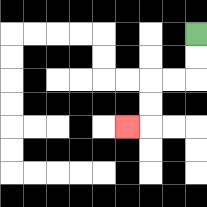{'start': '[8, 1]', 'end': '[5, 5]', 'path_directions': 'D,D,L,L,D,D,L', 'path_coordinates': '[[8, 1], [8, 2], [8, 3], [7, 3], [6, 3], [6, 4], [6, 5], [5, 5]]'}